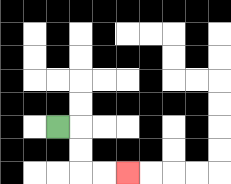{'start': '[2, 5]', 'end': '[5, 7]', 'path_directions': 'R,D,D,R,R', 'path_coordinates': '[[2, 5], [3, 5], [3, 6], [3, 7], [4, 7], [5, 7]]'}